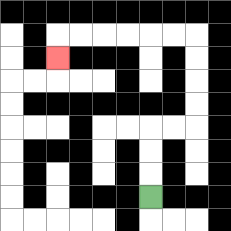{'start': '[6, 8]', 'end': '[2, 2]', 'path_directions': 'U,U,U,R,R,U,U,U,U,L,L,L,L,L,L,D', 'path_coordinates': '[[6, 8], [6, 7], [6, 6], [6, 5], [7, 5], [8, 5], [8, 4], [8, 3], [8, 2], [8, 1], [7, 1], [6, 1], [5, 1], [4, 1], [3, 1], [2, 1], [2, 2]]'}